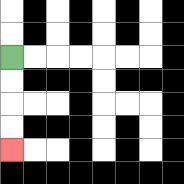{'start': '[0, 2]', 'end': '[0, 6]', 'path_directions': 'D,D,D,D', 'path_coordinates': '[[0, 2], [0, 3], [0, 4], [0, 5], [0, 6]]'}